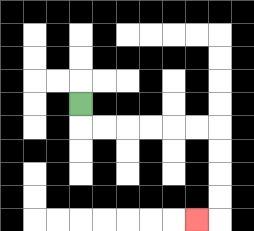{'start': '[3, 4]', 'end': '[8, 9]', 'path_directions': 'D,R,R,R,R,R,R,D,D,D,D,L', 'path_coordinates': '[[3, 4], [3, 5], [4, 5], [5, 5], [6, 5], [7, 5], [8, 5], [9, 5], [9, 6], [9, 7], [9, 8], [9, 9], [8, 9]]'}